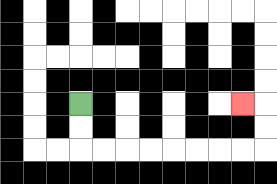{'start': '[3, 4]', 'end': '[10, 4]', 'path_directions': 'D,D,R,R,R,R,R,R,R,R,U,U,L', 'path_coordinates': '[[3, 4], [3, 5], [3, 6], [4, 6], [5, 6], [6, 6], [7, 6], [8, 6], [9, 6], [10, 6], [11, 6], [11, 5], [11, 4], [10, 4]]'}